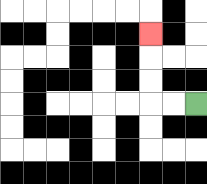{'start': '[8, 4]', 'end': '[6, 1]', 'path_directions': 'L,L,U,U,U', 'path_coordinates': '[[8, 4], [7, 4], [6, 4], [6, 3], [6, 2], [6, 1]]'}